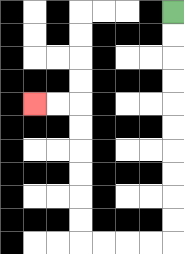{'start': '[7, 0]', 'end': '[1, 4]', 'path_directions': 'D,D,D,D,D,D,D,D,D,D,L,L,L,L,U,U,U,U,U,U,L,L', 'path_coordinates': '[[7, 0], [7, 1], [7, 2], [7, 3], [7, 4], [7, 5], [7, 6], [7, 7], [7, 8], [7, 9], [7, 10], [6, 10], [5, 10], [4, 10], [3, 10], [3, 9], [3, 8], [3, 7], [3, 6], [3, 5], [3, 4], [2, 4], [1, 4]]'}